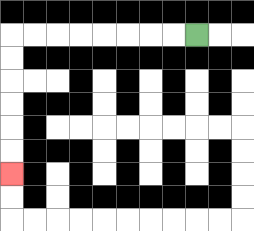{'start': '[8, 1]', 'end': '[0, 7]', 'path_directions': 'L,L,L,L,L,L,L,L,D,D,D,D,D,D', 'path_coordinates': '[[8, 1], [7, 1], [6, 1], [5, 1], [4, 1], [3, 1], [2, 1], [1, 1], [0, 1], [0, 2], [0, 3], [0, 4], [0, 5], [0, 6], [0, 7]]'}